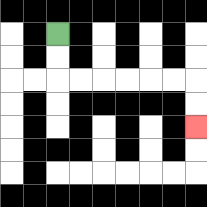{'start': '[2, 1]', 'end': '[8, 5]', 'path_directions': 'D,D,R,R,R,R,R,R,D,D', 'path_coordinates': '[[2, 1], [2, 2], [2, 3], [3, 3], [4, 3], [5, 3], [6, 3], [7, 3], [8, 3], [8, 4], [8, 5]]'}